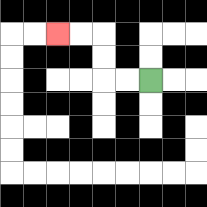{'start': '[6, 3]', 'end': '[2, 1]', 'path_directions': 'L,L,U,U,L,L', 'path_coordinates': '[[6, 3], [5, 3], [4, 3], [4, 2], [4, 1], [3, 1], [2, 1]]'}